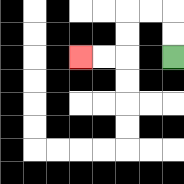{'start': '[7, 2]', 'end': '[3, 2]', 'path_directions': 'U,U,L,L,D,D,L,L', 'path_coordinates': '[[7, 2], [7, 1], [7, 0], [6, 0], [5, 0], [5, 1], [5, 2], [4, 2], [3, 2]]'}